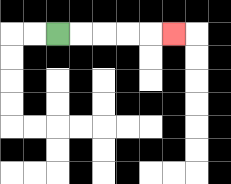{'start': '[2, 1]', 'end': '[7, 1]', 'path_directions': 'R,R,R,R,R', 'path_coordinates': '[[2, 1], [3, 1], [4, 1], [5, 1], [6, 1], [7, 1]]'}